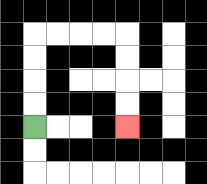{'start': '[1, 5]', 'end': '[5, 5]', 'path_directions': 'U,U,U,U,R,R,R,R,D,D,D,D', 'path_coordinates': '[[1, 5], [1, 4], [1, 3], [1, 2], [1, 1], [2, 1], [3, 1], [4, 1], [5, 1], [5, 2], [5, 3], [5, 4], [5, 5]]'}